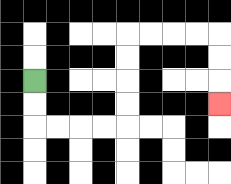{'start': '[1, 3]', 'end': '[9, 4]', 'path_directions': 'D,D,R,R,R,R,U,U,U,U,R,R,R,R,D,D,D', 'path_coordinates': '[[1, 3], [1, 4], [1, 5], [2, 5], [3, 5], [4, 5], [5, 5], [5, 4], [5, 3], [5, 2], [5, 1], [6, 1], [7, 1], [8, 1], [9, 1], [9, 2], [9, 3], [9, 4]]'}